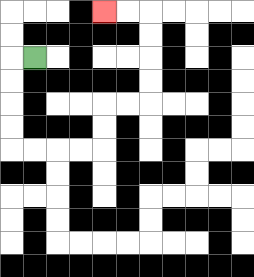{'start': '[1, 2]', 'end': '[4, 0]', 'path_directions': 'L,D,D,D,D,R,R,R,R,U,U,R,R,U,U,U,U,L,L', 'path_coordinates': '[[1, 2], [0, 2], [0, 3], [0, 4], [0, 5], [0, 6], [1, 6], [2, 6], [3, 6], [4, 6], [4, 5], [4, 4], [5, 4], [6, 4], [6, 3], [6, 2], [6, 1], [6, 0], [5, 0], [4, 0]]'}